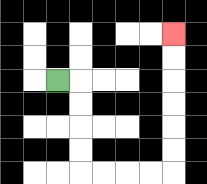{'start': '[2, 3]', 'end': '[7, 1]', 'path_directions': 'R,D,D,D,D,R,R,R,R,U,U,U,U,U,U', 'path_coordinates': '[[2, 3], [3, 3], [3, 4], [3, 5], [3, 6], [3, 7], [4, 7], [5, 7], [6, 7], [7, 7], [7, 6], [7, 5], [7, 4], [7, 3], [7, 2], [7, 1]]'}